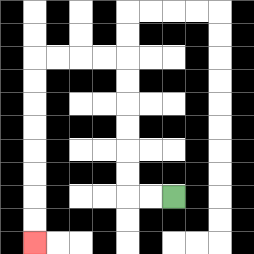{'start': '[7, 8]', 'end': '[1, 10]', 'path_directions': 'L,L,U,U,U,U,U,U,L,L,L,L,D,D,D,D,D,D,D,D', 'path_coordinates': '[[7, 8], [6, 8], [5, 8], [5, 7], [5, 6], [5, 5], [5, 4], [5, 3], [5, 2], [4, 2], [3, 2], [2, 2], [1, 2], [1, 3], [1, 4], [1, 5], [1, 6], [1, 7], [1, 8], [1, 9], [1, 10]]'}